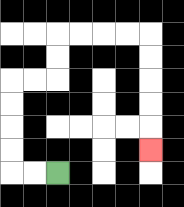{'start': '[2, 7]', 'end': '[6, 6]', 'path_directions': 'L,L,U,U,U,U,R,R,U,U,R,R,R,R,D,D,D,D,D', 'path_coordinates': '[[2, 7], [1, 7], [0, 7], [0, 6], [0, 5], [0, 4], [0, 3], [1, 3], [2, 3], [2, 2], [2, 1], [3, 1], [4, 1], [5, 1], [6, 1], [6, 2], [6, 3], [6, 4], [6, 5], [6, 6]]'}